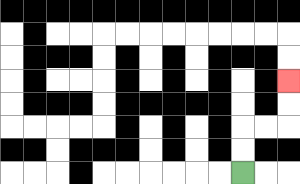{'start': '[10, 7]', 'end': '[12, 3]', 'path_directions': 'U,U,R,R,U,U', 'path_coordinates': '[[10, 7], [10, 6], [10, 5], [11, 5], [12, 5], [12, 4], [12, 3]]'}